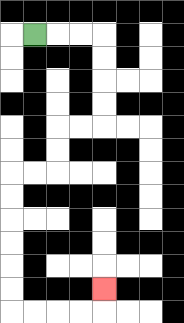{'start': '[1, 1]', 'end': '[4, 12]', 'path_directions': 'R,R,R,D,D,D,D,L,L,D,D,L,L,D,D,D,D,D,D,R,R,R,R,U', 'path_coordinates': '[[1, 1], [2, 1], [3, 1], [4, 1], [4, 2], [4, 3], [4, 4], [4, 5], [3, 5], [2, 5], [2, 6], [2, 7], [1, 7], [0, 7], [0, 8], [0, 9], [0, 10], [0, 11], [0, 12], [0, 13], [1, 13], [2, 13], [3, 13], [4, 13], [4, 12]]'}